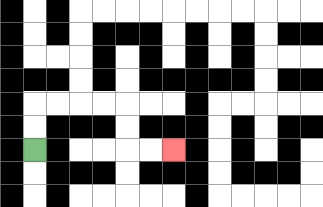{'start': '[1, 6]', 'end': '[7, 6]', 'path_directions': 'U,U,R,R,R,R,D,D,R,R', 'path_coordinates': '[[1, 6], [1, 5], [1, 4], [2, 4], [3, 4], [4, 4], [5, 4], [5, 5], [5, 6], [6, 6], [7, 6]]'}